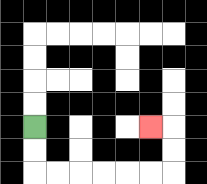{'start': '[1, 5]', 'end': '[6, 5]', 'path_directions': 'D,D,R,R,R,R,R,R,U,U,L', 'path_coordinates': '[[1, 5], [1, 6], [1, 7], [2, 7], [3, 7], [4, 7], [5, 7], [6, 7], [7, 7], [7, 6], [7, 5], [6, 5]]'}